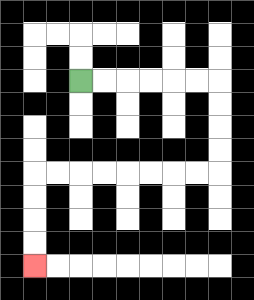{'start': '[3, 3]', 'end': '[1, 11]', 'path_directions': 'R,R,R,R,R,R,D,D,D,D,L,L,L,L,L,L,L,L,D,D,D,D', 'path_coordinates': '[[3, 3], [4, 3], [5, 3], [6, 3], [7, 3], [8, 3], [9, 3], [9, 4], [9, 5], [9, 6], [9, 7], [8, 7], [7, 7], [6, 7], [5, 7], [4, 7], [3, 7], [2, 7], [1, 7], [1, 8], [1, 9], [1, 10], [1, 11]]'}